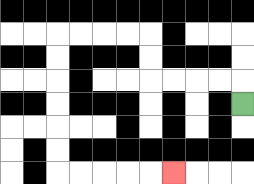{'start': '[10, 4]', 'end': '[7, 7]', 'path_directions': 'U,L,L,L,L,U,U,L,L,L,L,D,D,D,D,D,D,R,R,R,R,R', 'path_coordinates': '[[10, 4], [10, 3], [9, 3], [8, 3], [7, 3], [6, 3], [6, 2], [6, 1], [5, 1], [4, 1], [3, 1], [2, 1], [2, 2], [2, 3], [2, 4], [2, 5], [2, 6], [2, 7], [3, 7], [4, 7], [5, 7], [6, 7], [7, 7]]'}